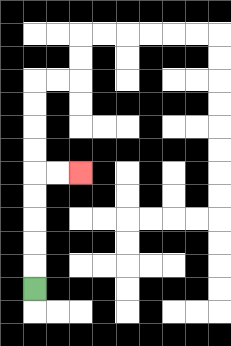{'start': '[1, 12]', 'end': '[3, 7]', 'path_directions': 'U,U,U,U,U,R,R', 'path_coordinates': '[[1, 12], [1, 11], [1, 10], [1, 9], [1, 8], [1, 7], [2, 7], [3, 7]]'}